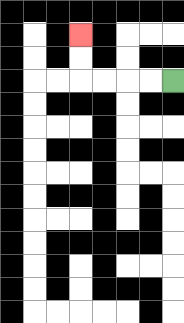{'start': '[7, 3]', 'end': '[3, 1]', 'path_directions': 'L,L,L,L,U,U', 'path_coordinates': '[[7, 3], [6, 3], [5, 3], [4, 3], [3, 3], [3, 2], [3, 1]]'}